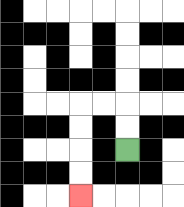{'start': '[5, 6]', 'end': '[3, 8]', 'path_directions': 'U,U,L,L,D,D,D,D', 'path_coordinates': '[[5, 6], [5, 5], [5, 4], [4, 4], [3, 4], [3, 5], [3, 6], [3, 7], [3, 8]]'}